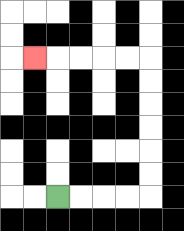{'start': '[2, 8]', 'end': '[1, 2]', 'path_directions': 'R,R,R,R,U,U,U,U,U,U,L,L,L,L,L', 'path_coordinates': '[[2, 8], [3, 8], [4, 8], [5, 8], [6, 8], [6, 7], [6, 6], [6, 5], [6, 4], [6, 3], [6, 2], [5, 2], [4, 2], [3, 2], [2, 2], [1, 2]]'}